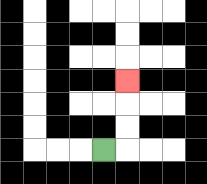{'start': '[4, 6]', 'end': '[5, 3]', 'path_directions': 'R,U,U,U', 'path_coordinates': '[[4, 6], [5, 6], [5, 5], [5, 4], [5, 3]]'}